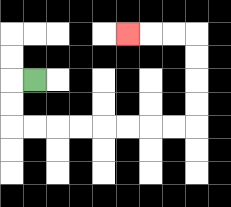{'start': '[1, 3]', 'end': '[5, 1]', 'path_directions': 'L,D,D,R,R,R,R,R,R,R,R,U,U,U,U,L,L,L', 'path_coordinates': '[[1, 3], [0, 3], [0, 4], [0, 5], [1, 5], [2, 5], [3, 5], [4, 5], [5, 5], [6, 5], [7, 5], [8, 5], [8, 4], [8, 3], [8, 2], [8, 1], [7, 1], [6, 1], [5, 1]]'}